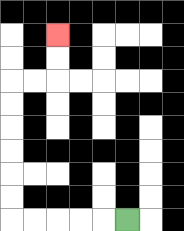{'start': '[5, 9]', 'end': '[2, 1]', 'path_directions': 'L,L,L,L,L,U,U,U,U,U,U,R,R,U,U', 'path_coordinates': '[[5, 9], [4, 9], [3, 9], [2, 9], [1, 9], [0, 9], [0, 8], [0, 7], [0, 6], [0, 5], [0, 4], [0, 3], [1, 3], [2, 3], [2, 2], [2, 1]]'}